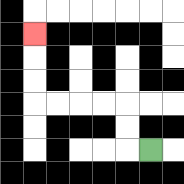{'start': '[6, 6]', 'end': '[1, 1]', 'path_directions': 'L,U,U,L,L,L,L,U,U,U', 'path_coordinates': '[[6, 6], [5, 6], [5, 5], [5, 4], [4, 4], [3, 4], [2, 4], [1, 4], [1, 3], [1, 2], [1, 1]]'}